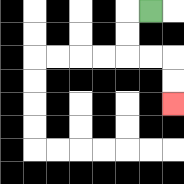{'start': '[6, 0]', 'end': '[7, 4]', 'path_directions': 'L,D,D,R,R,D,D', 'path_coordinates': '[[6, 0], [5, 0], [5, 1], [5, 2], [6, 2], [7, 2], [7, 3], [7, 4]]'}